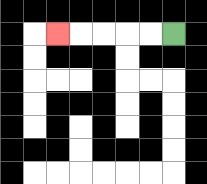{'start': '[7, 1]', 'end': '[2, 1]', 'path_directions': 'L,L,L,L,L', 'path_coordinates': '[[7, 1], [6, 1], [5, 1], [4, 1], [3, 1], [2, 1]]'}